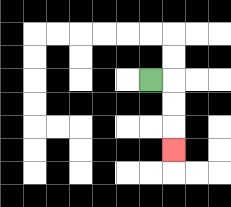{'start': '[6, 3]', 'end': '[7, 6]', 'path_directions': 'R,D,D,D', 'path_coordinates': '[[6, 3], [7, 3], [7, 4], [7, 5], [7, 6]]'}